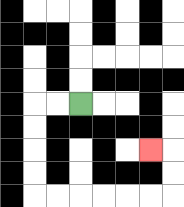{'start': '[3, 4]', 'end': '[6, 6]', 'path_directions': 'L,L,D,D,D,D,R,R,R,R,R,R,U,U,L', 'path_coordinates': '[[3, 4], [2, 4], [1, 4], [1, 5], [1, 6], [1, 7], [1, 8], [2, 8], [3, 8], [4, 8], [5, 8], [6, 8], [7, 8], [7, 7], [7, 6], [6, 6]]'}